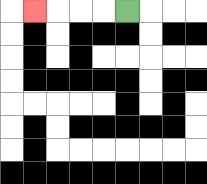{'start': '[5, 0]', 'end': '[1, 0]', 'path_directions': 'L,L,L,L', 'path_coordinates': '[[5, 0], [4, 0], [3, 0], [2, 0], [1, 0]]'}